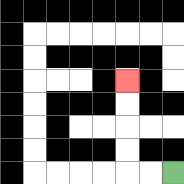{'start': '[7, 7]', 'end': '[5, 3]', 'path_directions': 'L,L,U,U,U,U', 'path_coordinates': '[[7, 7], [6, 7], [5, 7], [5, 6], [5, 5], [5, 4], [5, 3]]'}